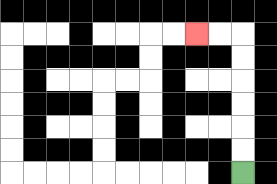{'start': '[10, 7]', 'end': '[8, 1]', 'path_directions': 'U,U,U,U,U,U,L,L', 'path_coordinates': '[[10, 7], [10, 6], [10, 5], [10, 4], [10, 3], [10, 2], [10, 1], [9, 1], [8, 1]]'}